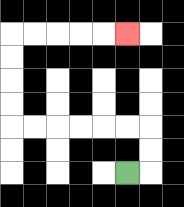{'start': '[5, 7]', 'end': '[5, 1]', 'path_directions': 'R,U,U,L,L,L,L,L,L,U,U,U,U,R,R,R,R,R', 'path_coordinates': '[[5, 7], [6, 7], [6, 6], [6, 5], [5, 5], [4, 5], [3, 5], [2, 5], [1, 5], [0, 5], [0, 4], [0, 3], [0, 2], [0, 1], [1, 1], [2, 1], [3, 1], [4, 1], [5, 1]]'}